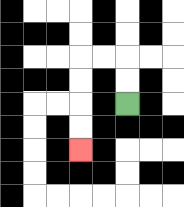{'start': '[5, 4]', 'end': '[3, 6]', 'path_directions': 'U,U,L,L,D,D,D,D', 'path_coordinates': '[[5, 4], [5, 3], [5, 2], [4, 2], [3, 2], [3, 3], [3, 4], [3, 5], [3, 6]]'}